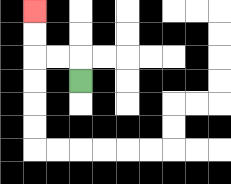{'start': '[3, 3]', 'end': '[1, 0]', 'path_directions': 'U,L,L,U,U', 'path_coordinates': '[[3, 3], [3, 2], [2, 2], [1, 2], [1, 1], [1, 0]]'}